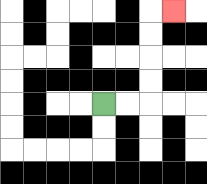{'start': '[4, 4]', 'end': '[7, 0]', 'path_directions': 'R,R,U,U,U,U,R', 'path_coordinates': '[[4, 4], [5, 4], [6, 4], [6, 3], [6, 2], [6, 1], [6, 0], [7, 0]]'}